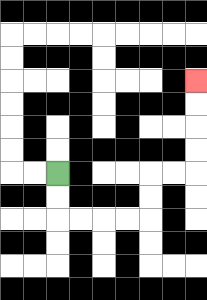{'start': '[2, 7]', 'end': '[8, 3]', 'path_directions': 'D,D,R,R,R,R,U,U,R,R,U,U,U,U', 'path_coordinates': '[[2, 7], [2, 8], [2, 9], [3, 9], [4, 9], [5, 9], [6, 9], [6, 8], [6, 7], [7, 7], [8, 7], [8, 6], [8, 5], [8, 4], [8, 3]]'}